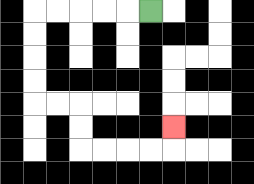{'start': '[6, 0]', 'end': '[7, 5]', 'path_directions': 'L,L,L,L,L,D,D,D,D,R,R,D,D,R,R,R,R,U', 'path_coordinates': '[[6, 0], [5, 0], [4, 0], [3, 0], [2, 0], [1, 0], [1, 1], [1, 2], [1, 3], [1, 4], [2, 4], [3, 4], [3, 5], [3, 6], [4, 6], [5, 6], [6, 6], [7, 6], [7, 5]]'}